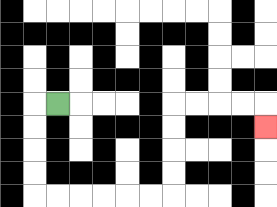{'start': '[2, 4]', 'end': '[11, 5]', 'path_directions': 'L,D,D,D,D,R,R,R,R,R,R,U,U,U,U,R,R,R,R,D', 'path_coordinates': '[[2, 4], [1, 4], [1, 5], [1, 6], [1, 7], [1, 8], [2, 8], [3, 8], [4, 8], [5, 8], [6, 8], [7, 8], [7, 7], [7, 6], [7, 5], [7, 4], [8, 4], [9, 4], [10, 4], [11, 4], [11, 5]]'}